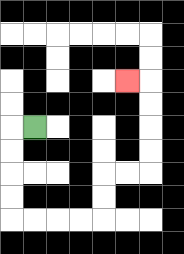{'start': '[1, 5]', 'end': '[5, 3]', 'path_directions': 'L,D,D,D,D,R,R,R,R,U,U,R,R,U,U,U,U,L', 'path_coordinates': '[[1, 5], [0, 5], [0, 6], [0, 7], [0, 8], [0, 9], [1, 9], [2, 9], [3, 9], [4, 9], [4, 8], [4, 7], [5, 7], [6, 7], [6, 6], [6, 5], [6, 4], [6, 3], [5, 3]]'}